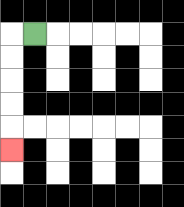{'start': '[1, 1]', 'end': '[0, 6]', 'path_directions': 'L,D,D,D,D,D', 'path_coordinates': '[[1, 1], [0, 1], [0, 2], [0, 3], [0, 4], [0, 5], [0, 6]]'}